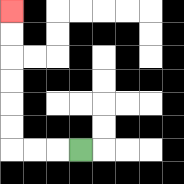{'start': '[3, 6]', 'end': '[0, 0]', 'path_directions': 'L,L,L,U,U,U,U,U,U', 'path_coordinates': '[[3, 6], [2, 6], [1, 6], [0, 6], [0, 5], [0, 4], [0, 3], [0, 2], [0, 1], [0, 0]]'}